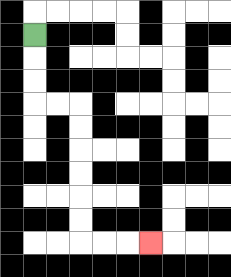{'start': '[1, 1]', 'end': '[6, 10]', 'path_directions': 'D,D,D,R,R,D,D,D,D,D,D,R,R,R', 'path_coordinates': '[[1, 1], [1, 2], [1, 3], [1, 4], [2, 4], [3, 4], [3, 5], [3, 6], [3, 7], [3, 8], [3, 9], [3, 10], [4, 10], [5, 10], [6, 10]]'}